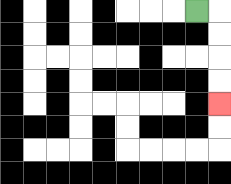{'start': '[8, 0]', 'end': '[9, 4]', 'path_directions': 'R,D,D,D,D', 'path_coordinates': '[[8, 0], [9, 0], [9, 1], [9, 2], [9, 3], [9, 4]]'}